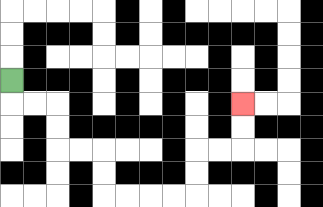{'start': '[0, 3]', 'end': '[10, 4]', 'path_directions': 'D,R,R,D,D,R,R,D,D,R,R,R,R,U,U,R,R,U,U', 'path_coordinates': '[[0, 3], [0, 4], [1, 4], [2, 4], [2, 5], [2, 6], [3, 6], [4, 6], [4, 7], [4, 8], [5, 8], [6, 8], [7, 8], [8, 8], [8, 7], [8, 6], [9, 6], [10, 6], [10, 5], [10, 4]]'}